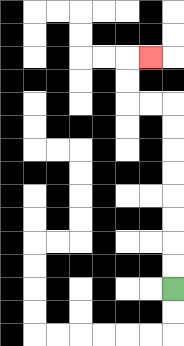{'start': '[7, 12]', 'end': '[6, 2]', 'path_directions': 'U,U,U,U,U,U,U,U,L,L,U,U,R', 'path_coordinates': '[[7, 12], [7, 11], [7, 10], [7, 9], [7, 8], [7, 7], [7, 6], [7, 5], [7, 4], [6, 4], [5, 4], [5, 3], [5, 2], [6, 2]]'}